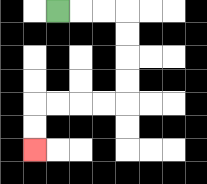{'start': '[2, 0]', 'end': '[1, 6]', 'path_directions': 'R,R,R,D,D,D,D,L,L,L,L,D,D', 'path_coordinates': '[[2, 0], [3, 0], [4, 0], [5, 0], [5, 1], [5, 2], [5, 3], [5, 4], [4, 4], [3, 4], [2, 4], [1, 4], [1, 5], [1, 6]]'}